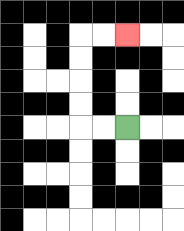{'start': '[5, 5]', 'end': '[5, 1]', 'path_directions': 'L,L,U,U,U,U,R,R', 'path_coordinates': '[[5, 5], [4, 5], [3, 5], [3, 4], [3, 3], [3, 2], [3, 1], [4, 1], [5, 1]]'}